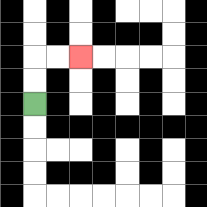{'start': '[1, 4]', 'end': '[3, 2]', 'path_directions': 'U,U,R,R', 'path_coordinates': '[[1, 4], [1, 3], [1, 2], [2, 2], [3, 2]]'}